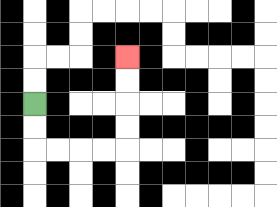{'start': '[1, 4]', 'end': '[5, 2]', 'path_directions': 'D,D,R,R,R,R,U,U,U,U', 'path_coordinates': '[[1, 4], [1, 5], [1, 6], [2, 6], [3, 6], [4, 6], [5, 6], [5, 5], [5, 4], [5, 3], [5, 2]]'}